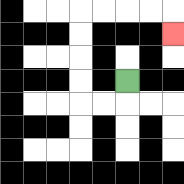{'start': '[5, 3]', 'end': '[7, 1]', 'path_directions': 'D,L,L,U,U,U,U,R,R,R,R,D', 'path_coordinates': '[[5, 3], [5, 4], [4, 4], [3, 4], [3, 3], [3, 2], [3, 1], [3, 0], [4, 0], [5, 0], [6, 0], [7, 0], [7, 1]]'}